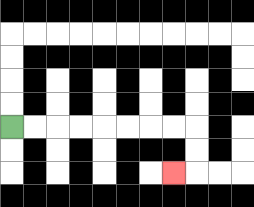{'start': '[0, 5]', 'end': '[7, 7]', 'path_directions': 'R,R,R,R,R,R,R,R,D,D,L', 'path_coordinates': '[[0, 5], [1, 5], [2, 5], [3, 5], [4, 5], [5, 5], [6, 5], [7, 5], [8, 5], [8, 6], [8, 7], [7, 7]]'}